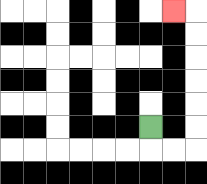{'start': '[6, 5]', 'end': '[7, 0]', 'path_directions': 'D,R,R,U,U,U,U,U,U,L', 'path_coordinates': '[[6, 5], [6, 6], [7, 6], [8, 6], [8, 5], [8, 4], [8, 3], [8, 2], [8, 1], [8, 0], [7, 0]]'}